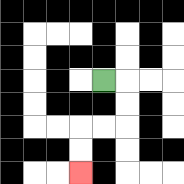{'start': '[4, 3]', 'end': '[3, 7]', 'path_directions': 'R,D,D,L,L,D,D', 'path_coordinates': '[[4, 3], [5, 3], [5, 4], [5, 5], [4, 5], [3, 5], [3, 6], [3, 7]]'}